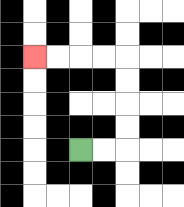{'start': '[3, 6]', 'end': '[1, 2]', 'path_directions': 'R,R,U,U,U,U,L,L,L,L', 'path_coordinates': '[[3, 6], [4, 6], [5, 6], [5, 5], [5, 4], [5, 3], [5, 2], [4, 2], [3, 2], [2, 2], [1, 2]]'}